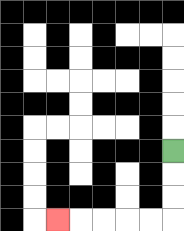{'start': '[7, 6]', 'end': '[2, 9]', 'path_directions': 'D,D,D,L,L,L,L,L', 'path_coordinates': '[[7, 6], [7, 7], [7, 8], [7, 9], [6, 9], [5, 9], [4, 9], [3, 9], [2, 9]]'}